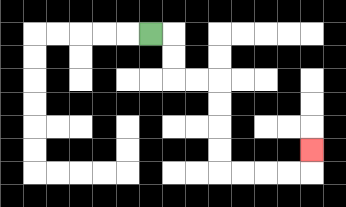{'start': '[6, 1]', 'end': '[13, 6]', 'path_directions': 'R,D,D,R,R,D,D,D,D,R,R,R,R,U', 'path_coordinates': '[[6, 1], [7, 1], [7, 2], [7, 3], [8, 3], [9, 3], [9, 4], [9, 5], [9, 6], [9, 7], [10, 7], [11, 7], [12, 7], [13, 7], [13, 6]]'}